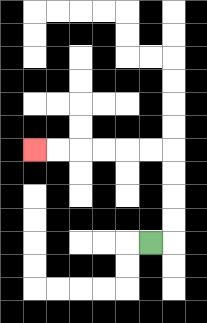{'start': '[6, 10]', 'end': '[1, 6]', 'path_directions': 'R,U,U,U,U,L,L,L,L,L,L', 'path_coordinates': '[[6, 10], [7, 10], [7, 9], [7, 8], [7, 7], [7, 6], [6, 6], [5, 6], [4, 6], [3, 6], [2, 6], [1, 6]]'}